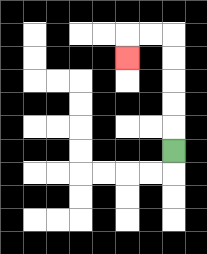{'start': '[7, 6]', 'end': '[5, 2]', 'path_directions': 'U,U,U,U,U,L,L,D', 'path_coordinates': '[[7, 6], [7, 5], [7, 4], [7, 3], [7, 2], [7, 1], [6, 1], [5, 1], [5, 2]]'}